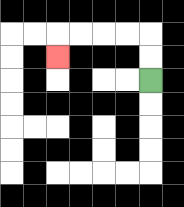{'start': '[6, 3]', 'end': '[2, 2]', 'path_directions': 'U,U,L,L,L,L,D', 'path_coordinates': '[[6, 3], [6, 2], [6, 1], [5, 1], [4, 1], [3, 1], [2, 1], [2, 2]]'}